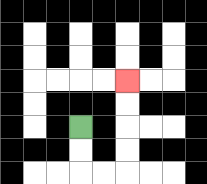{'start': '[3, 5]', 'end': '[5, 3]', 'path_directions': 'D,D,R,R,U,U,U,U', 'path_coordinates': '[[3, 5], [3, 6], [3, 7], [4, 7], [5, 7], [5, 6], [5, 5], [5, 4], [5, 3]]'}